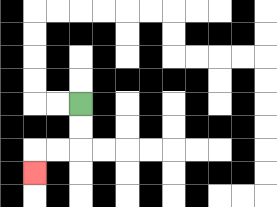{'start': '[3, 4]', 'end': '[1, 7]', 'path_directions': 'D,D,L,L,D', 'path_coordinates': '[[3, 4], [3, 5], [3, 6], [2, 6], [1, 6], [1, 7]]'}